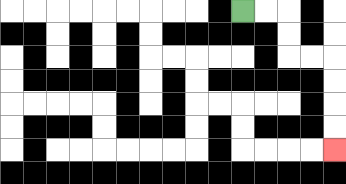{'start': '[10, 0]', 'end': '[14, 6]', 'path_directions': 'R,R,D,D,R,R,D,D,D,D', 'path_coordinates': '[[10, 0], [11, 0], [12, 0], [12, 1], [12, 2], [13, 2], [14, 2], [14, 3], [14, 4], [14, 5], [14, 6]]'}